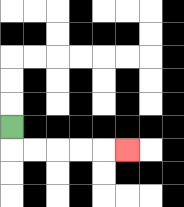{'start': '[0, 5]', 'end': '[5, 6]', 'path_directions': 'D,R,R,R,R,R', 'path_coordinates': '[[0, 5], [0, 6], [1, 6], [2, 6], [3, 6], [4, 6], [5, 6]]'}